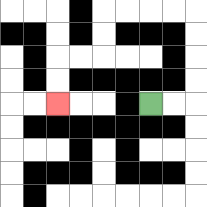{'start': '[6, 4]', 'end': '[2, 4]', 'path_directions': 'R,R,U,U,U,U,L,L,L,L,D,D,L,L,D,D', 'path_coordinates': '[[6, 4], [7, 4], [8, 4], [8, 3], [8, 2], [8, 1], [8, 0], [7, 0], [6, 0], [5, 0], [4, 0], [4, 1], [4, 2], [3, 2], [2, 2], [2, 3], [2, 4]]'}